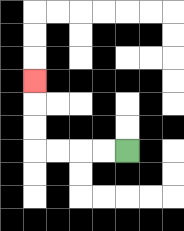{'start': '[5, 6]', 'end': '[1, 3]', 'path_directions': 'L,L,L,L,U,U,U', 'path_coordinates': '[[5, 6], [4, 6], [3, 6], [2, 6], [1, 6], [1, 5], [1, 4], [1, 3]]'}